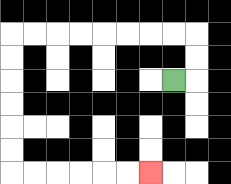{'start': '[7, 3]', 'end': '[6, 7]', 'path_directions': 'R,U,U,L,L,L,L,L,L,L,L,D,D,D,D,D,D,R,R,R,R,R,R', 'path_coordinates': '[[7, 3], [8, 3], [8, 2], [8, 1], [7, 1], [6, 1], [5, 1], [4, 1], [3, 1], [2, 1], [1, 1], [0, 1], [0, 2], [0, 3], [0, 4], [0, 5], [0, 6], [0, 7], [1, 7], [2, 7], [3, 7], [4, 7], [5, 7], [6, 7]]'}